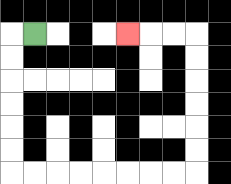{'start': '[1, 1]', 'end': '[5, 1]', 'path_directions': 'L,D,D,D,D,D,D,R,R,R,R,R,R,R,R,U,U,U,U,U,U,L,L,L', 'path_coordinates': '[[1, 1], [0, 1], [0, 2], [0, 3], [0, 4], [0, 5], [0, 6], [0, 7], [1, 7], [2, 7], [3, 7], [4, 7], [5, 7], [6, 7], [7, 7], [8, 7], [8, 6], [8, 5], [8, 4], [8, 3], [8, 2], [8, 1], [7, 1], [6, 1], [5, 1]]'}